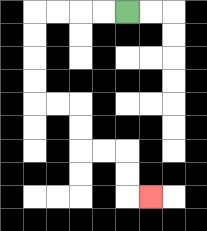{'start': '[5, 0]', 'end': '[6, 8]', 'path_directions': 'L,L,L,L,D,D,D,D,R,R,D,D,R,R,D,D,R', 'path_coordinates': '[[5, 0], [4, 0], [3, 0], [2, 0], [1, 0], [1, 1], [1, 2], [1, 3], [1, 4], [2, 4], [3, 4], [3, 5], [3, 6], [4, 6], [5, 6], [5, 7], [5, 8], [6, 8]]'}